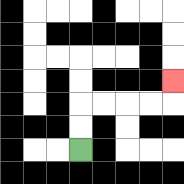{'start': '[3, 6]', 'end': '[7, 3]', 'path_directions': 'U,U,R,R,R,R,U', 'path_coordinates': '[[3, 6], [3, 5], [3, 4], [4, 4], [5, 4], [6, 4], [7, 4], [7, 3]]'}